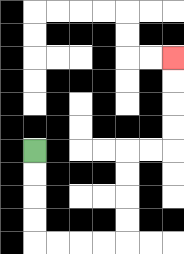{'start': '[1, 6]', 'end': '[7, 2]', 'path_directions': 'D,D,D,D,R,R,R,R,U,U,U,U,R,R,U,U,U,U', 'path_coordinates': '[[1, 6], [1, 7], [1, 8], [1, 9], [1, 10], [2, 10], [3, 10], [4, 10], [5, 10], [5, 9], [5, 8], [5, 7], [5, 6], [6, 6], [7, 6], [7, 5], [7, 4], [7, 3], [7, 2]]'}